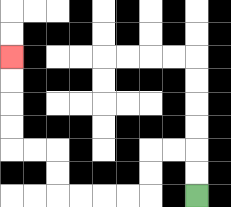{'start': '[8, 8]', 'end': '[0, 2]', 'path_directions': 'U,U,L,L,D,D,L,L,L,L,U,U,L,L,U,U,U,U', 'path_coordinates': '[[8, 8], [8, 7], [8, 6], [7, 6], [6, 6], [6, 7], [6, 8], [5, 8], [4, 8], [3, 8], [2, 8], [2, 7], [2, 6], [1, 6], [0, 6], [0, 5], [0, 4], [0, 3], [0, 2]]'}